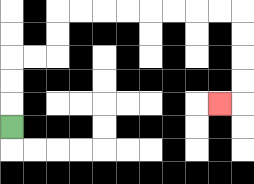{'start': '[0, 5]', 'end': '[9, 4]', 'path_directions': 'U,U,U,R,R,U,U,R,R,R,R,R,R,R,R,D,D,D,D,L', 'path_coordinates': '[[0, 5], [0, 4], [0, 3], [0, 2], [1, 2], [2, 2], [2, 1], [2, 0], [3, 0], [4, 0], [5, 0], [6, 0], [7, 0], [8, 0], [9, 0], [10, 0], [10, 1], [10, 2], [10, 3], [10, 4], [9, 4]]'}